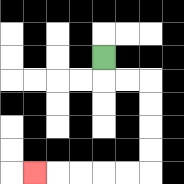{'start': '[4, 2]', 'end': '[1, 7]', 'path_directions': 'D,R,R,D,D,D,D,L,L,L,L,L', 'path_coordinates': '[[4, 2], [4, 3], [5, 3], [6, 3], [6, 4], [6, 5], [6, 6], [6, 7], [5, 7], [4, 7], [3, 7], [2, 7], [1, 7]]'}